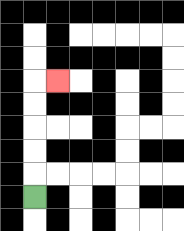{'start': '[1, 8]', 'end': '[2, 3]', 'path_directions': 'U,U,U,U,U,R', 'path_coordinates': '[[1, 8], [1, 7], [1, 6], [1, 5], [1, 4], [1, 3], [2, 3]]'}